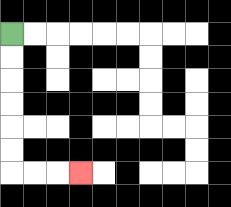{'start': '[0, 1]', 'end': '[3, 7]', 'path_directions': 'D,D,D,D,D,D,R,R,R', 'path_coordinates': '[[0, 1], [0, 2], [0, 3], [0, 4], [0, 5], [0, 6], [0, 7], [1, 7], [2, 7], [3, 7]]'}